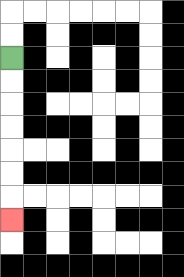{'start': '[0, 2]', 'end': '[0, 9]', 'path_directions': 'D,D,D,D,D,D,D', 'path_coordinates': '[[0, 2], [0, 3], [0, 4], [0, 5], [0, 6], [0, 7], [0, 8], [0, 9]]'}